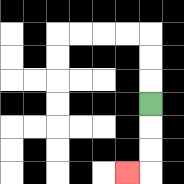{'start': '[6, 4]', 'end': '[5, 7]', 'path_directions': 'D,D,D,L', 'path_coordinates': '[[6, 4], [6, 5], [6, 6], [6, 7], [5, 7]]'}